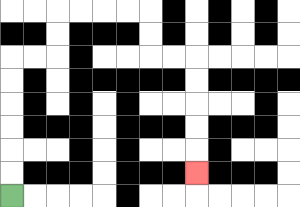{'start': '[0, 8]', 'end': '[8, 7]', 'path_directions': 'U,U,U,U,U,U,R,R,U,U,R,R,R,R,D,D,R,R,D,D,D,D,D', 'path_coordinates': '[[0, 8], [0, 7], [0, 6], [0, 5], [0, 4], [0, 3], [0, 2], [1, 2], [2, 2], [2, 1], [2, 0], [3, 0], [4, 0], [5, 0], [6, 0], [6, 1], [6, 2], [7, 2], [8, 2], [8, 3], [8, 4], [8, 5], [8, 6], [8, 7]]'}